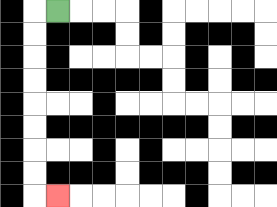{'start': '[2, 0]', 'end': '[2, 8]', 'path_directions': 'L,D,D,D,D,D,D,D,D,R', 'path_coordinates': '[[2, 0], [1, 0], [1, 1], [1, 2], [1, 3], [1, 4], [1, 5], [1, 6], [1, 7], [1, 8], [2, 8]]'}